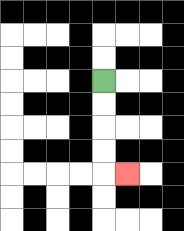{'start': '[4, 3]', 'end': '[5, 7]', 'path_directions': 'D,D,D,D,R', 'path_coordinates': '[[4, 3], [4, 4], [4, 5], [4, 6], [4, 7], [5, 7]]'}